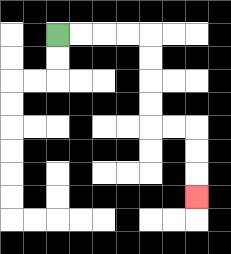{'start': '[2, 1]', 'end': '[8, 8]', 'path_directions': 'R,R,R,R,D,D,D,D,R,R,D,D,D', 'path_coordinates': '[[2, 1], [3, 1], [4, 1], [5, 1], [6, 1], [6, 2], [6, 3], [6, 4], [6, 5], [7, 5], [8, 5], [8, 6], [8, 7], [8, 8]]'}